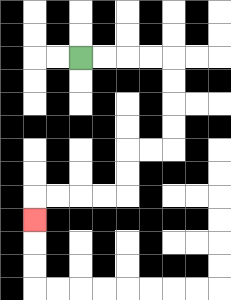{'start': '[3, 2]', 'end': '[1, 9]', 'path_directions': 'R,R,R,R,D,D,D,D,L,L,D,D,L,L,L,L,D', 'path_coordinates': '[[3, 2], [4, 2], [5, 2], [6, 2], [7, 2], [7, 3], [7, 4], [7, 5], [7, 6], [6, 6], [5, 6], [5, 7], [5, 8], [4, 8], [3, 8], [2, 8], [1, 8], [1, 9]]'}